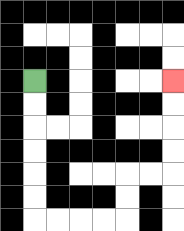{'start': '[1, 3]', 'end': '[7, 3]', 'path_directions': 'D,D,D,D,D,D,R,R,R,R,U,U,R,R,U,U,U,U', 'path_coordinates': '[[1, 3], [1, 4], [1, 5], [1, 6], [1, 7], [1, 8], [1, 9], [2, 9], [3, 9], [4, 9], [5, 9], [5, 8], [5, 7], [6, 7], [7, 7], [7, 6], [7, 5], [7, 4], [7, 3]]'}